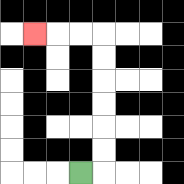{'start': '[3, 7]', 'end': '[1, 1]', 'path_directions': 'R,U,U,U,U,U,U,L,L,L', 'path_coordinates': '[[3, 7], [4, 7], [4, 6], [4, 5], [4, 4], [4, 3], [4, 2], [4, 1], [3, 1], [2, 1], [1, 1]]'}